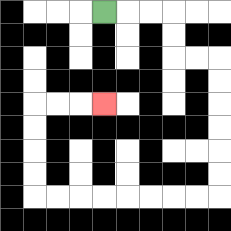{'start': '[4, 0]', 'end': '[4, 4]', 'path_directions': 'R,R,R,D,D,R,R,D,D,D,D,D,D,L,L,L,L,L,L,L,L,U,U,U,U,R,R,R', 'path_coordinates': '[[4, 0], [5, 0], [6, 0], [7, 0], [7, 1], [7, 2], [8, 2], [9, 2], [9, 3], [9, 4], [9, 5], [9, 6], [9, 7], [9, 8], [8, 8], [7, 8], [6, 8], [5, 8], [4, 8], [3, 8], [2, 8], [1, 8], [1, 7], [1, 6], [1, 5], [1, 4], [2, 4], [3, 4], [4, 4]]'}